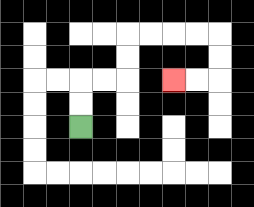{'start': '[3, 5]', 'end': '[7, 3]', 'path_directions': 'U,U,R,R,U,U,R,R,R,R,D,D,L,L', 'path_coordinates': '[[3, 5], [3, 4], [3, 3], [4, 3], [5, 3], [5, 2], [5, 1], [6, 1], [7, 1], [8, 1], [9, 1], [9, 2], [9, 3], [8, 3], [7, 3]]'}